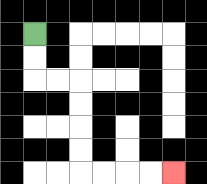{'start': '[1, 1]', 'end': '[7, 7]', 'path_directions': 'D,D,R,R,D,D,D,D,R,R,R,R', 'path_coordinates': '[[1, 1], [1, 2], [1, 3], [2, 3], [3, 3], [3, 4], [3, 5], [3, 6], [3, 7], [4, 7], [5, 7], [6, 7], [7, 7]]'}